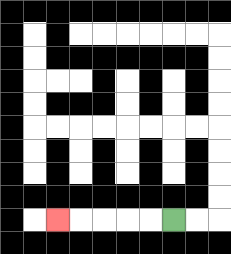{'start': '[7, 9]', 'end': '[2, 9]', 'path_directions': 'L,L,L,L,L', 'path_coordinates': '[[7, 9], [6, 9], [5, 9], [4, 9], [3, 9], [2, 9]]'}